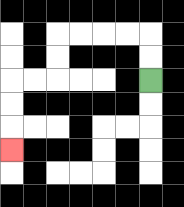{'start': '[6, 3]', 'end': '[0, 6]', 'path_directions': 'U,U,L,L,L,L,D,D,L,L,D,D,D', 'path_coordinates': '[[6, 3], [6, 2], [6, 1], [5, 1], [4, 1], [3, 1], [2, 1], [2, 2], [2, 3], [1, 3], [0, 3], [0, 4], [0, 5], [0, 6]]'}